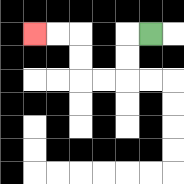{'start': '[6, 1]', 'end': '[1, 1]', 'path_directions': 'L,D,D,L,L,U,U,L,L', 'path_coordinates': '[[6, 1], [5, 1], [5, 2], [5, 3], [4, 3], [3, 3], [3, 2], [3, 1], [2, 1], [1, 1]]'}